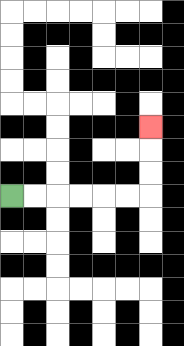{'start': '[0, 8]', 'end': '[6, 5]', 'path_directions': 'R,R,R,R,R,R,U,U,U', 'path_coordinates': '[[0, 8], [1, 8], [2, 8], [3, 8], [4, 8], [5, 8], [6, 8], [6, 7], [6, 6], [6, 5]]'}